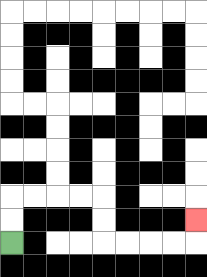{'start': '[0, 10]', 'end': '[8, 9]', 'path_directions': 'U,U,R,R,R,R,D,D,R,R,R,R,U', 'path_coordinates': '[[0, 10], [0, 9], [0, 8], [1, 8], [2, 8], [3, 8], [4, 8], [4, 9], [4, 10], [5, 10], [6, 10], [7, 10], [8, 10], [8, 9]]'}